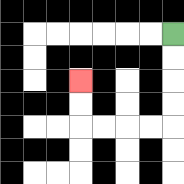{'start': '[7, 1]', 'end': '[3, 3]', 'path_directions': 'D,D,D,D,L,L,L,L,U,U', 'path_coordinates': '[[7, 1], [7, 2], [7, 3], [7, 4], [7, 5], [6, 5], [5, 5], [4, 5], [3, 5], [3, 4], [3, 3]]'}